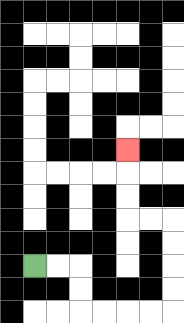{'start': '[1, 11]', 'end': '[5, 6]', 'path_directions': 'R,R,D,D,R,R,R,R,U,U,U,U,L,L,U,U,U', 'path_coordinates': '[[1, 11], [2, 11], [3, 11], [3, 12], [3, 13], [4, 13], [5, 13], [6, 13], [7, 13], [7, 12], [7, 11], [7, 10], [7, 9], [6, 9], [5, 9], [5, 8], [5, 7], [5, 6]]'}